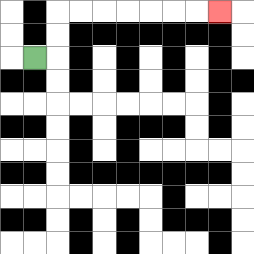{'start': '[1, 2]', 'end': '[9, 0]', 'path_directions': 'R,U,U,R,R,R,R,R,R,R', 'path_coordinates': '[[1, 2], [2, 2], [2, 1], [2, 0], [3, 0], [4, 0], [5, 0], [6, 0], [7, 0], [8, 0], [9, 0]]'}